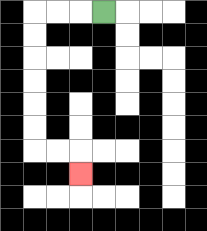{'start': '[4, 0]', 'end': '[3, 7]', 'path_directions': 'L,L,L,D,D,D,D,D,D,R,R,D', 'path_coordinates': '[[4, 0], [3, 0], [2, 0], [1, 0], [1, 1], [1, 2], [1, 3], [1, 4], [1, 5], [1, 6], [2, 6], [3, 6], [3, 7]]'}